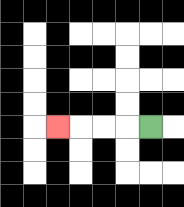{'start': '[6, 5]', 'end': '[2, 5]', 'path_directions': 'L,L,L,L', 'path_coordinates': '[[6, 5], [5, 5], [4, 5], [3, 5], [2, 5]]'}